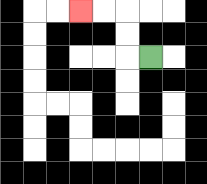{'start': '[6, 2]', 'end': '[3, 0]', 'path_directions': 'L,U,U,L,L', 'path_coordinates': '[[6, 2], [5, 2], [5, 1], [5, 0], [4, 0], [3, 0]]'}